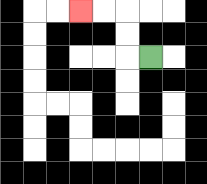{'start': '[6, 2]', 'end': '[3, 0]', 'path_directions': 'L,U,U,L,L', 'path_coordinates': '[[6, 2], [5, 2], [5, 1], [5, 0], [4, 0], [3, 0]]'}